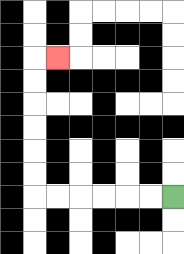{'start': '[7, 8]', 'end': '[2, 2]', 'path_directions': 'L,L,L,L,L,L,U,U,U,U,U,U,R', 'path_coordinates': '[[7, 8], [6, 8], [5, 8], [4, 8], [3, 8], [2, 8], [1, 8], [1, 7], [1, 6], [1, 5], [1, 4], [1, 3], [1, 2], [2, 2]]'}